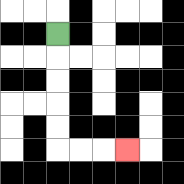{'start': '[2, 1]', 'end': '[5, 6]', 'path_directions': 'D,D,D,D,D,R,R,R', 'path_coordinates': '[[2, 1], [2, 2], [2, 3], [2, 4], [2, 5], [2, 6], [3, 6], [4, 6], [5, 6]]'}